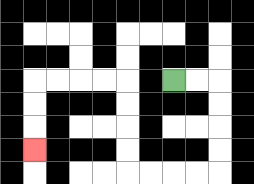{'start': '[7, 3]', 'end': '[1, 6]', 'path_directions': 'R,R,D,D,D,D,L,L,L,L,U,U,U,U,L,L,L,L,D,D,D', 'path_coordinates': '[[7, 3], [8, 3], [9, 3], [9, 4], [9, 5], [9, 6], [9, 7], [8, 7], [7, 7], [6, 7], [5, 7], [5, 6], [5, 5], [5, 4], [5, 3], [4, 3], [3, 3], [2, 3], [1, 3], [1, 4], [1, 5], [1, 6]]'}